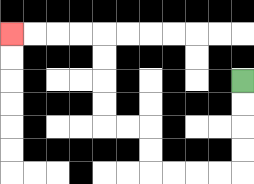{'start': '[10, 3]', 'end': '[0, 1]', 'path_directions': 'D,D,D,D,L,L,L,L,U,U,L,L,U,U,U,U,L,L,L,L', 'path_coordinates': '[[10, 3], [10, 4], [10, 5], [10, 6], [10, 7], [9, 7], [8, 7], [7, 7], [6, 7], [6, 6], [6, 5], [5, 5], [4, 5], [4, 4], [4, 3], [4, 2], [4, 1], [3, 1], [2, 1], [1, 1], [0, 1]]'}